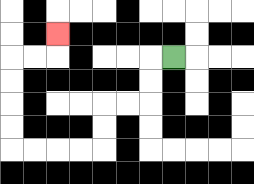{'start': '[7, 2]', 'end': '[2, 1]', 'path_directions': 'L,D,D,L,L,D,D,L,L,L,L,U,U,U,U,R,R,U', 'path_coordinates': '[[7, 2], [6, 2], [6, 3], [6, 4], [5, 4], [4, 4], [4, 5], [4, 6], [3, 6], [2, 6], [1, 6], [0, 6], [0, 5], [0, 4], [0, 3], [0, 2], [1, 2], [2, 2], [2, 1]]'}